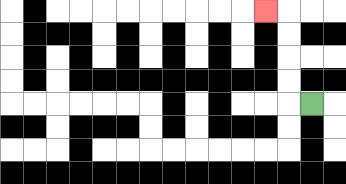{'start': '[13, 4]', 'end': '[11, 0]', 'path_directions': 'L,U,U,U,U,L', 'path_coordinates': '[[13, 4], [12, 4], [12, 3], [12, 2], [12, 1], [12, 0], [11, 0]]'}